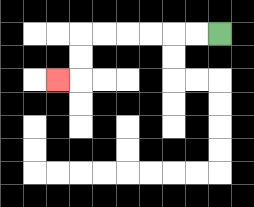{'start': '[9, 1]', 'end': '[2, 3]', 'path_directions': 'L,L,L,L,L,L,D,D,L', 'path_coordinates': '[[9, 1], [8, 1], [7, 1], [6, 1], [5, 1], [4, 1], [3, 1], [3, 2], [3, 3], [2, 3]]'}